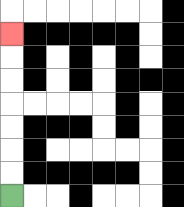{'start': '[0, 8]', 'end': '[0, 1]', 'path_directions': 'U,U,U,U,U,U,U', 'path_coordinates': '[[0, 8], [0, 7], [0, 6], [0, 5], [0, 4], [0, 3], [0, 2], [0, 1]]'}